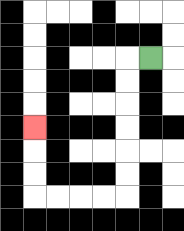{'start': '[6, 2]', 'end': '[1, 5]', 'path_directions': 'L,D,D,D,D,D,D,L,L,L,L,U,U,U', 'path_coordinates': '[[6, 2], [5, 2], [5, 3], [5, 4], [5, 5], [5, 6], [5, 7], [5, 8], [4, 8], [3, 8], [2, 8], [1, 8], [1, 7], [1, 6], [1, 5]]'}